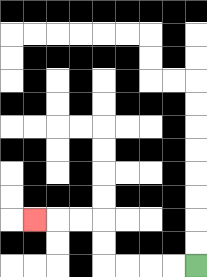{'start': '[8, 11]', 'end': '[1, 9]', 'path_directions': 'L,L,L,L,U,U,L,L,L', 'path_coordinates': '[[8, 11], [7, 11], [6, 11], [5, 11], [4, 11], [4, 10], [4, 9], [3, 9], [2, 9], [1, 9]]'}